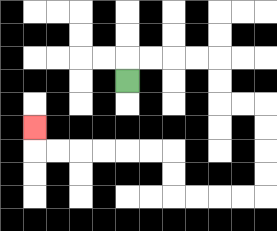{'start': '[5, 3]', 'end': '[1, 5]', 'path_directions': 'U,R,R,R,R,D,D,R,R,D,D,D,D,L,L,L,L,U,U,L,L,L,L,L,L,U', 'path_coordinates': '[[5, 3], [5, 2], [6, 2], [7, 2], [8, 2], [9, 2], [9, 3], [9, 4], [10, 4], [11, 4], [11, 5], [11, 6], [11, 7], [11, 8], [10, 8], [9, 8], [8, 8], [7, 8], [7, 7], [7, 6], [6, 6], [5, 6], [4, 6], [3, 6], [2, 6], [1, 6], [1, 5]]'}